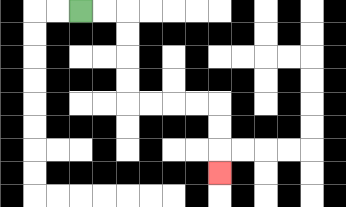{'start': '[3, 0]', 'end': '[9, 7]', 'path_directions': 'R,R,D,D,D,D,R,R,R,R,D,D,D', 'path_coordinates': '[[3, 0], [4, 0], [5, 0], [5, 1], [5, 2], [5, 3], [5, 4], [6, 4], [7, 4], [8, 4], [9, 4], [9, 5], [9, 6], [9, 7]]'}